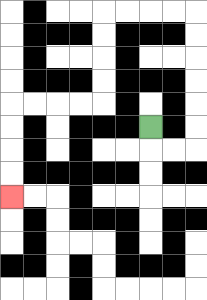{'start': '[6, 5]', 'end': '[0, 8]', 'path_directions': 'D,R,R,U,U,U,U,U,U,L,L,L,L,D,D,D,D,L,L,L,L,D,D,D,D', 'path_coordinates': '[[6, 5], [6, 6], [7, 6], [8, 6], [8, 5], [8, 4], [8, 3], [8, 2], [8, 1], [8, 0], [7, 0], [6, 0], [5, 0], [4, 0], [4, 1], [4, 2], [4, 3], [4, 4], [3, 4], [2, 4], [1, 4], [0, 4], [0, 5], [0, 6], [0, 7], [0, 8]]'}